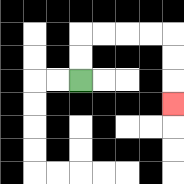{'start': '[3, 3]', 'end': '[7, 4]', 'path_directions': 'U,U,R,R,R,R,D,D,D', 'path_coordinates': '[[3, 3], [3, 2], [3, 1], [4, 1], [5, 1], [6, 1], [7, 1], [7, 2], [7, 3], [7, 4]]'}